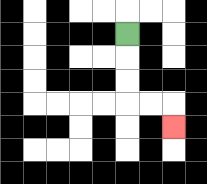{'start': '[5, 1]', 'end': '[7, 5]', 'path_directions': 'D,D,D,R,R,D', 'path_coordinates': '[[5, 1], [5, 2], [5, 3], [5, 4], [6, 4], [7, 4], [7, 5]]'}